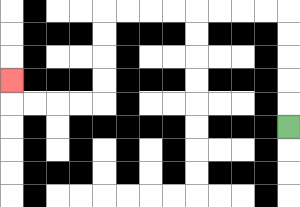{'start': '[12, 5]', 'end': '[0, 3]', 'path_directions': 'U,U,U,U,U,L,L,L,L,L,L,L,L,D,D,D,D,L,L,L,L,U', 'path_coordinates': '[[12, 5], [12, 4], [12, 3], [12, 2], [12, 1], [12, 0], [11, 0], [10, 0], [9, 0], [8, 0], [7, 0], [6, 0], [5, 0], [4, 0], [4, 1], [4, 2], [4, 3], [4, 4], [3, 4], [2, 4], [1, 4], [0, 4], [0, 3]]'}